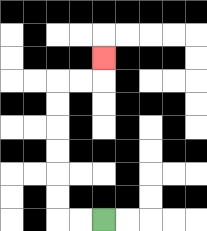{'start': '[4, 9]', 'end': '[4, 2]', 'path_directions': 'L,L,U,U,U,U,U,U,R,R,U', 'path_coordinates': '[[4, 9], [3, 9], [2, 9], [2, 8], [2, 7], [2, 6], [2, 5], [2, 4], [2, 3], [3, 3], [4, 3], [4, 2]]'}